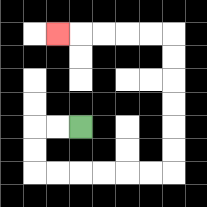{'start': '[3, 5]', 'end': '[2, 1]', 'path_directions': 'L,L,D,D,R,R,R,R,R,R,U,U,U,U,U,U,L,L,L,L,L', 'path_coordinates': '[[3, 5], [2, 5], [1, 5], [1, 6], [1, 7], [2, 7], [3, 7], [4, 7], [5, 7], [6, 7], [7, 7], [7, 6], [7, 5], [7, 4], [7, 3], [7, 2], [7, 1], [6, 1], [5, 1], [4, 1], [3, 1], [2, 1]]'}